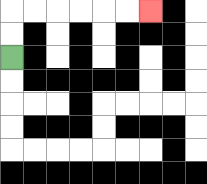{'start': '[0, 2]', 'end': '[6, 0]', 'path_directions': 'U,U,R,R,R,R,R,R', 'path_coordinates': '[[0, 2], [0, 1], [0, 0], [1, 0], [2, 0], [3, 0], [4, 0], [5, 0], [6, 0]]'}